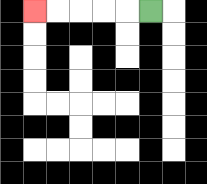{'start': '[6, 0]', 'end': '[1, 0]', 'path_directions': 'L,L,L,L,L', 'path_coordinates': '[[6, 0], [5, 0], [4, 0], [3, 0], [2, 0], [1, 0]]'}